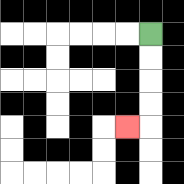{'start': '[6, 1]', 'end': '[5, 5]', 'path_directions': 'D,D,D,D,L', 'path_coordinates': '[[6, 1], [6, 2], [6, 3], [6, 4], [6, 5], [5, 5]]'}